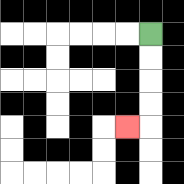{'start': '[6, 1]', 'end': '[5, 5]', 'path_directions': 'D,D,D,D,L', 'path_coordinates': '[[6, 1], [6, 2], [6, 3], [6, 4], [6, 5], [5, 5]]'}